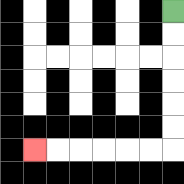{'start': '[7, 0]', 'end': '[1, 6]', 'path_directions': 'D,D,D,D,D,D,L,L,L,L,L,L', 'path_coordinates': '[[7, 0], [7, 1], [7, 2], [7, 3], [7, 4], [7, 5], [7, 6], [6, 6], [5, 6], [4, 6], [3, 6], [2, 6], [1, 6]]'}